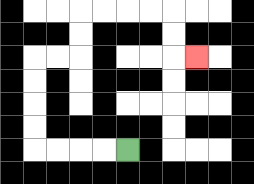{'start': '[5, 6]', 'end': '[8, 2]', 'path_directions': 'L,L,L,L,U,U,U,U,R,R,U,U,R,R,R,R,D,D,R', 'path_coordinates': '[[5, 6], [4, 6], [3, 6], [2, 6], [1, 6], [1, 5], [1, 4], [1, 3], [1, 2], [2, 2], [3, 2], [3, 1], [3, 0], [4, 0], [5, 0], [6, 0], [7, 0], [7, 1], [7, 2], [8, 2]]'}